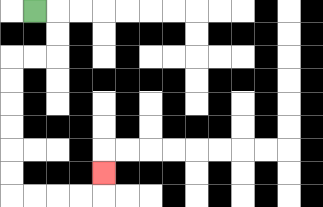{'start': '[1, 0]', 'end': '[4, 7]', 'path_directions': 'R,D,D,L,L,D,D,D,D,D,D,R,R,R,R,U', 'path_coordinates': '[[1, 0], [2, 0], [2, 1], [2, 2], [1, 2], [0, 2], [0, 3], [0, 4], [0, 5], [0, 6], [0, 7], [0, 8], [1, 8], [2, 8], [3, 8], [4, 8], [4, 7]]'}